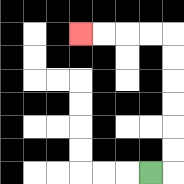{'start': '[6, 7]', 'end': '[3, 1]', 'path_directions': 'R,U,U,U,U,U,U,L,L,L,L', 'path_coordinates': '[[6, 7], [7, 7], [7, 6], [7, 5], [7, 4], [7, 3], [7, 2], [7, 1], [6, 1], [5, 1], [4, 1], [3, 1]]'}